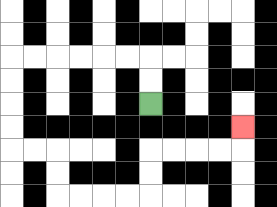{'start': '[6, 4]', 'end': '[10, 5]', 'path_directions': 'U,U,L,L,L,L,L,L,D,D,D,D,R,R,D,D,R,R,R,R,U,U,R,R,R,R,U', 'path_coordinates': '[[6, 4], [6, 3], [6, 2], [5, 2], [4, 2], [3, 2], [2, 2], [1, 2], [0, 2], [0, 3], [0, 4], [0, 5], [0, 6], [1, 6], [2, 6], [2, 7], [2, 8], [3, 8], [4, 8], [5, 8], [6, 8], [6, 7], [6, 6], [7, 6], [8, 6], [9, 6], [10, 6], [10, 5]]'}